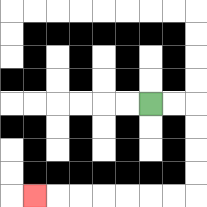{'start': '[6, 4]', 'end': '[1, 8]', 'path_directions': 'R,R,D,D,D,D,L,L,L,L,L,L,L', 'path_coordinates': '[[6, 4], [7, 4], [8, 4], [8, 5], [8, 6], [8, 7], [8, 8], [7, 8], [6, 8], [5, 8], [4, 8], [3, 8], [2, 8], [1, 8]]'}